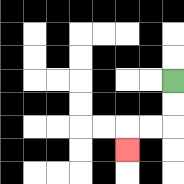{'start': '[7, 3]', 'end': '[5, 6]', 'path_directions': 'D,D,L,L,D', 'path_coordinates': '[[7, 3], [7, 4], [7, 5], [6, 5], [5, 5], [5, 6]]'}